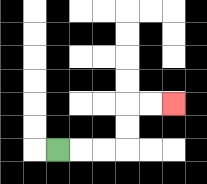{'start': '[2, 6]', 'end': '[7, 4]', 'path_directions': 'R,R,R,U,U,R,R', 'path_coordinates': '[[2, 6], [3, 6], [4, 6], [5, 6], [5, 5], [5, 4], [6, 4], [7, 4]]'}